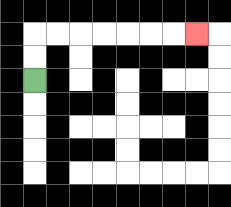{'start': '[1, 3]', 'end': '[8, 1]', 'path_directions': 'U,U,R,R,R,R,R,R,R', 'path_coordinates': '[[1, 3], [1, 2], [1, 1], [2, 1], [3, 1], [4, 1], [5, 1], [6, 1], [7, 1], [8, 1]]'}